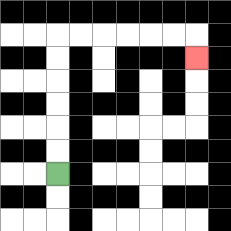{'start': '[2, 7]', 'end': '[8, 2]', 'path_directions': 'U,U,U,U,U,U,R,R,R,R,R,R,D', 'path_coordinates': '[[2, 7], [2, 6], [2, 5], [2, 4], [2, 3], [2, 2], [2, 1], [3, 1], [4, 1], [5, 1], [6, 1], [7, 1], [8, 1], [8, 2]]'}